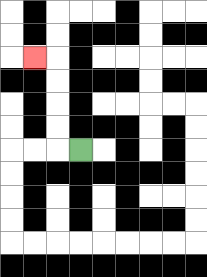{'start': '[3, 6]', 'end': '[1, 2]', 'path_directions': 'L,U,U,U,U,L', 'path_coordinates': '[[3, 6], [2, 6], [2, 5], [2, 4], [2, 3], [2, 2], [1, 2]]'}